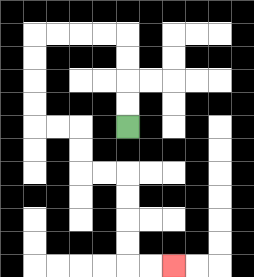{'start': '[5, 5]', 'end': '[7, 11]', 'path_directions': 'U,U,U,U,L,L,L,L,D,D,D,D,R,R,D,D,R,R,D,D,D,D,R,R', 'path_coordinates': '[[5, 5], [5, 4], [5, 3], [5, 2], [5, 1], [4, 1], [3, 1], [2, 1], [1, 1], [1, 2], [1, 3], [1, 4], [1, 5], [2, 5], [3, 5], [3, 6], [3, 7], [4, 7], [5, 7], [5, 8], [5, 9], [5, 10], [5, 11], [6, 11], [7, 11]]'}